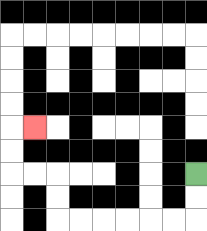{'start': '[8, 7]', 'end': '[1, 5]', 'path_directions': 'D,D,L,L,L,L,L,L,U,U,L,L,U,U,R', 'path_coordinates': '[[8, 7], [8, 8], [8, 9], [7, 9], [6, 9], [5, 9], [4, 9], [3, 9], [2, 9], [2, 8], [2, 7], [1, 7], [0, 7], [0, 6], [0, 5], [1, 5]]'}